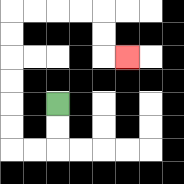{'start': '[2, 4]', 'end': '[5, 2]', 'path_directions': 'D,D,L,L,U,U,U,U,U,U,R,R,R,R,D,D,R', 'path_coordinates': '[[2, 4], [2, 5], [2, 6], [1, 6], [0, 6], [0, 5], [0, 4], [0, 3], [0, 2], [0, 1], [0, 0], [1, 0], [2, 0], [3, 0], [4, 0], [4, 1], [4, 2], [5, 2]]'}